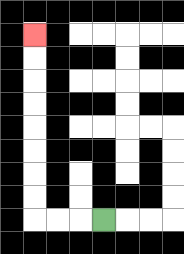{'start': '[4, 9]', 'end': '[1, 1]', 'path_directions': 'L,L,L,U,U,U,U,U,U,U,U', 'path_coordinates': '[[4, 9], [3, 9], [2, 9], [1, 9], [1, 8], [1, 7], [1, 6], [1, 5], [1, 4], [1, 3], [1, 2], [1, 1]]'}